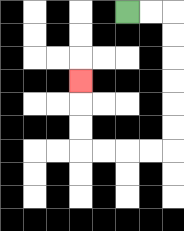{'start': '[5, 0]', 'end': '[3, 3]', 'path_directions': 'R,R,D,D,D,D,D,D,L,L,L,L,U,U,U', 'path_coordinates': '[[5, 0], [6, 0], [7, 0], [7, 1], [7, 2], [7, 3], [7, 4], [7, 5], [7, 6], [6, 6], [5, 6], [4, 6], [3, 6], [3, 5], [3, 4], [3, 3]]'}